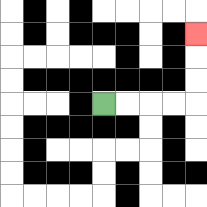{'start': '[4, 4]', 'end': '[8, 1]', 'path_directions': 'R,R,R,R,U,U,U', 'path_coordinates': '[[4, 4], [5, 4], [6, 4], [7, 4], [8, 4], [8, 3], [8, 2], [8, 1]]'}